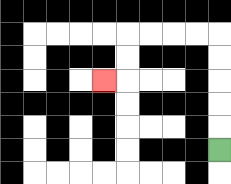{'start': '[9, 6]', 'end': '[4, 3]', 'path_directions': 'U,U,U,U,U,L,L,L,L,D,D,L', 'path_coordinates': '[[9, 6], [9, 5], [9, 4], [9, 3], [9, 2], [9, 1], [8, 1], [7, 1], [6, 1], [5, 1], [5, 2], [5, 3], [4, 3]]'}